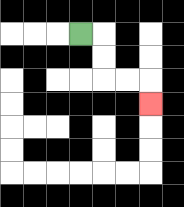{'start': '[3, 1]', 'end': '[6, 4]', 'path_directions': 'R,D,D,R,R,D', 'path_coordinates': '[[3, 1], [4, 1], [4, 2], [4, 3], [5, 3], [6, 3], [6, 4]]'}